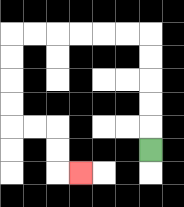{'start': '[6, 6]', 'end': '[3, 7]', 'path_directions': 'U,U,U,U,U,L,L,L,L,L,L,D,D,D,D,R,R,D,D,R', 'path_coordinates': '[[6, 6], [6, 5], [6, 4], [6, 3], [6, 2], [6, 1], [5, 1], [4, 1], [3, 1], [2, 1], [1, 1], [0, 1], [0, 2], [0, 3], [0, 4], [0, 5], [1, 5], [2, 5], [2, 6], [2, 7], [3, 7]]'}